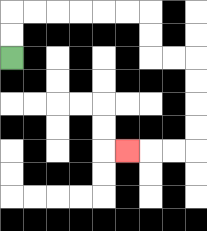{'start': '[0, 2]', 'end': '[5, 6]', 'path_directions': 'U,U,R,R,R,R,R,R,D,D,R,R,D,D,D,D,L,L,L', 'path_coordinates': '[[0, 2], [0, 1], [0, 0], [1, 0], [2, 0], [3, 0], [4, 0], [5, 0], [6, 0], [6, 1], [6, 2], [7, 2], [8, 2], [8, 3], [8, 4], [8, 5], [8, 6], [7, 6], [6, 6], [5, 6]]'}